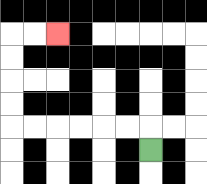{'start': '[6, 6]', 'end': '[2, 1]', 'path_directions': 'U,L,L,L,L,L,L,U,U,U,U,R,R', 'path_coordinates': '[[6, 6], [6, 5], [5, 5], [4, 5], [3, 5], [2, 5], [1, 5], [0, 5], [0, 4], [0, 3], [0, 2], [0, 1], [1, 1], [2, 1]]'}